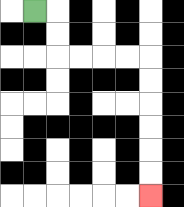{'start': '[1, 0]', 'end': '[6, 8]', 'path_directions': 'R,D,D,R,R,R,R,D,D,D,D,D,D', 'path_coordinates': '[[1, 0], [2, 0], [2, 1], [2, 2], [3, 2], [4, 2], [5, 2], [6, 2], [6, 3], [6, 4], [6, 5], [6, 6], [6, 7], [6, 8]]'}